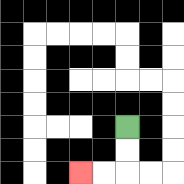{'start': '[5, 5]', 'end': '[3, 7]', 'path_directions': 'D,D,L,L', 'path_coordinates': '[[5, 5], [5, 6], [5, 7], [4, 7], [3, 7]]'}